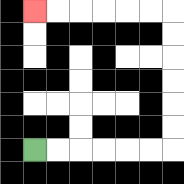{'start': '[1, 6]', 'end': '[1, 0]', 'path_directions': 'R,R,R,R,R,R,U,U,U,U,U,U,L,L,L,L,L,L', 'path_coordinates': '[[1, 6], [2, 6], [3, 6], [4, 6], [5, 6], [6, 6], [7, 6], [7, 5], [7, 4], [7, 3], [7, 2], [7, 1], [7, 0], [6, 0], [5, 0], [4, 0], [3, 0], [2, 0], [1, 0]]'}